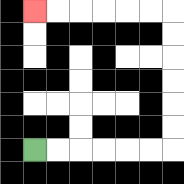{'start': '[1, 6]', 'end': '[1, 0]', 'path_directions': 'R,R,R,R,R,R,U,U,U,U,U,U,L,L,L,L,L,L', 'path_coordinates': '[[1, 6], [2, 6], [3, 6], [4, 6], [5, 6], [6, 6], [7, 6], [7, 5], [7, 4], [7, 3], [7, 2], [7, 1], [7, 0], [6, 0], [5, 0], [4, 0], [3, 0], [2, 0], [1, 0]]'}